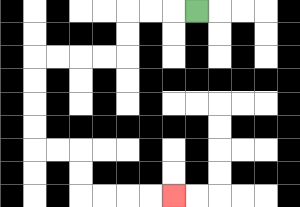{'start': '[8, 0]', 'end': '[7, 8]', 'path_directions': 'L,L,L,D,D,L,L,L,L,D,D,D,D,R,R,D,D,R,R,R,R', 'path_coordinates': '[[8, 0], [7, 0], [6, 0], [5, 0], [5, 1], [5, 2], [4, 2], [3, 2], [2, 2], [1, 2], [1, 3], [1, 4], [1, 5], [1, 6], [2, 6], [3, 6], [3, 7], [3, 8], [4, 8], [5, 8], [6, 8], [7, 8]]'}